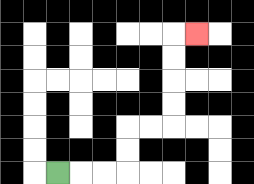{'start': '[2, 7]', 'end': '[8, 1]', 'path_directions': 'R,R,R,U,U,R,R,U,U,U,U,R', 'path_coordinates': '[[2, 7], [3, 7], [4, 7], [5, 7], [5, 6], [5, 5], [6, 5], [7, 5], [7, 4], [7, 3], [7, 2], [7, 1], [8, 1]]'}